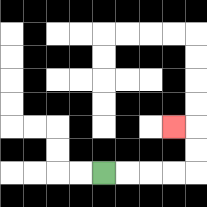{'start': '[4, 7]', 'end': '[7, 5]', 'path_directions': 'R,R,R,R,U,U,L', 'path_coordinates': '[[4, 7], [5, 7], [6, 7], [7, 7], [8, 7], [8, 6], [8, 5], [7, 5]]'}